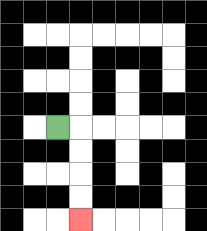{'start': '[2, 5]', 'end': '[3, 9]', 'path_directions': 'R,D,D,D,D', 'path_coordinates': '[[2, 5], [3, 5], [3, 6], [3, 7], [3, 8], [3, 9]]'}